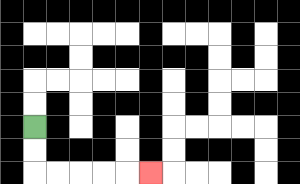{'start': '[1, 5]', 'end': '[6, 7]', 'path_directions': 'D,D,R,R,R,R,R', 'path_coordinates': '[[1, 5], [1, 6], [1, 7], [2, 7], [3, 7], [4, 7], [5, 7], [6, 7]]'}